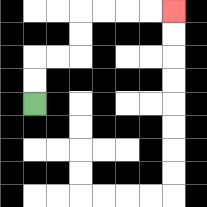{'start': '[1, 4]', 'end': '[7, 0]', 'path_directions': 'U,U,R,R,U,U,R,R,R,R', 'path_coordinates': '[[1, 4], [1, 3], [1, 2], [2, 2], [3, 2], [3, 1], [3, 0], [4, 0], [5, 0], [6, 0], [7, 0]]'}